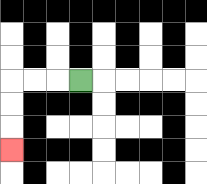{'start': '[3, 3]', 'end': '[0, 6]', 'path_directions': 'L,L,L,D,D,D', 'path_coordinates': '[[3, 3], [2, 3], [1, 3], [0, 3], [0, 4], [0, 5], [0, 6]]'}